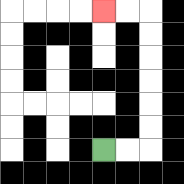{'start': '[4, 6]', 'end': '[4, 0]', 'path_directions': 'R,R,U,U,U,U,U,U,L,L', 'path_coordinates': '[[4, 6], [5, 6], [6, 6], [6, 5], [6, 4], [6, 3], [6, 2], [6, 1], [6, 0], [5, 0], [4, 0]]'}